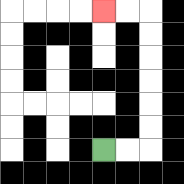{'start': '[4, 6]', 'end': '[4, 0]', 'path_directions': 'R,R,U,U,U,U,U,U,L,L', 'path_coordinates': '[[4, 6], [5, 6], [6, 6], [6, 5], [6, 4], [6, 3], [6, 2], [6, 1], [6, 0], [5, 0], [4, 0]]'}